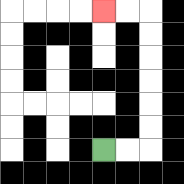{'start': '[4, 6]', 'end': '[4, 0]', 'path_directions': 'R,R,U,U,U,U,U,U,L,L', 'path_coordinates': '[[4, 6], [5, 6], [6, 6], [6, 5], [6, 4], [6, 3], [6, 2], [6, 1], [6, 0], [5, 0], [4, 0]]'}